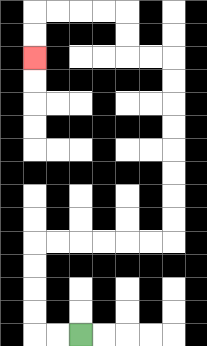{'start': '[3, 14]', 'end': '[1, 2]', 'path_directions': 'L,L,U,U,U,U,R,R,R,R,R,R,U,U,U,U,U,U,U,U,L,L,U,U,L,L,L,L,D,D', 'path_coordinates': '[[3, 14], [2, 14], [1, 14], [1, 13], [1, 12], [1, 11], [1, 10], [2, 10], [3, 10], [4, 10], [5, 10], [6, 10], [7, 10], [7, 9], [7, 8], [7, 7], [7, 6], [7, 5], [7, 4], [7, 3], [7, 2], [6, 2], [5, 2], [5, 1], [5, 0], [4, 0], [3, 0], [2, 0], [1, 0], [1, 1], [1, 2]]'}